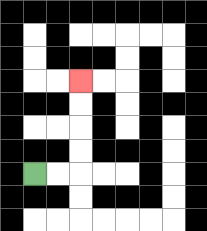{'start': '[1, 7]', 'end': '[3, 3]', 'path_directions': 'R,R,U,U,U,U', 'path_coordinates': '[[1, 7], [2, 7], [3, 7], [3, 6], [3, 5], [3, 4], [3, 3]]'}